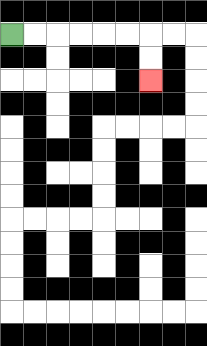{'start': '[0, 1]', 'end': '[6, 3]', 'path_directions': 'R,R,R,R,R,R,D,D', 'path_coordinates': '[[0, 1], [1, 1], [2, 1], [3, 1], [4, 1], [5, 1], [6, 1], [6, 2], [6, 3]]'}